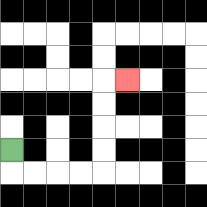{'start': '[0, 6]', 'end': '[5, 3]', 'path_directions': 'D,R,R,R,R,U,U,U,U,R', 'path_coordinates': '[[0, 6], [0, 7], [1, 7], [2, 7], [3, 7], [4, 7], [4, 6], [4, 5], [4, 4], [4, 3], [5, 3]]'}